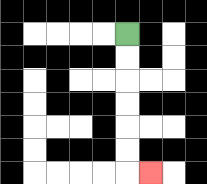{'start': '[5, 1]', 'end': '[6, 7]', 'path_directions': 'D,D,D,D,D,D,R', 'path_coordinates': '[[5, 1], [5, 2], [5, 3], [5, 4], [5, 5], [5, 6], [5, 7], [6, 7]]'}